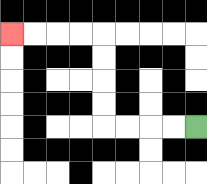{'start': '[8, 5]', 'end': '[0, 1]', 'path_directions': 'L,L,L,L,U,U,U,U,L,L,L,L', 'path_coordinates': '[[8, 5], [7, 5], [6, 5], [5, 5], [4, 5], [4, 4], [4, 3], [4, 2], [4, 1], [3, 1], [2, 1], [1, 1], [0, 1]]'}